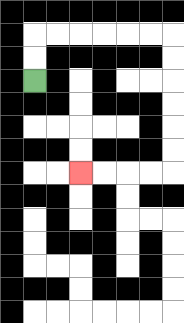{'start': '[1, 3]', 'end': '[3, 7]', 'path_directions': 'U,U,R,R,R,R,R,R,D,D,D,D,D,D,L,L,L,L', 'path_coordinates': '[[1, 3], [1, 2], [1, 1], [2, 1], [3, 1], [4, 1], [5, 1], [6, 1], [7, 1], [7, 2], [7, 3], [7, 4], [7, 5], [7, 6], [7, 7], [6, 7], [5, 7], [4, 7], [3, 7]]'}